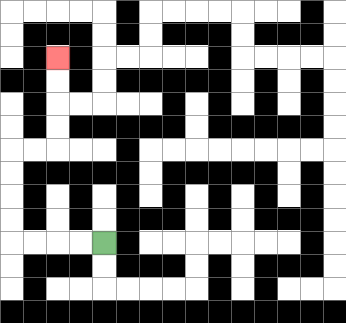{'start': '[4, 10]', 'end': '[2, 2]', 'path_directions': 'L,L,L,L,U,U,U,U,R,R,U,U,U,U', 'path_coordinates': '[[4, 10], [3, 10], [2, 10], [1, 10], [0, 10], [0, 9], [0, 8], [0, 7], [0, 6], [1, 6], [2, 6], [2, 5], [2, 4], [2, 3], [2, 2]]'}